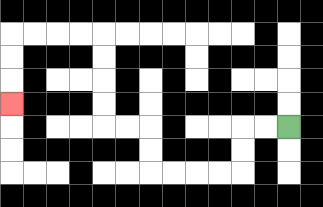{'start': '[12, 5]', 'end': '[0, 4]', 'path_directions': 'L,L,D,D,L,L,L,L,U,U,L,L,U,U,U,U,L,L,L,L,D,D,D', 'path_coordinates': '[[12, 5], [11, 5], [10, 5], [10, 6], [10, 7], [9, 7], [8, 7], [7, 7], [6, 7], [6, 6], [6, 5], [5, 5], [4, 5], [4, 4], [4, 3], [4, 2], [4, 1], [3, 1], [2, 1], [1, 1], [0, 1], [0, 2], [0, 3], [0, 4]]'}